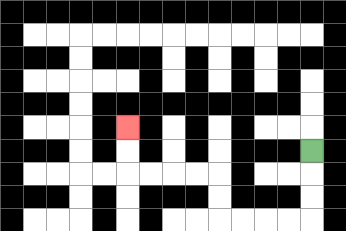{'start': '[13, 6]', 'end': '[5, 5]', 'path_directions': 'D,D,D,L,L,L,L,U,U,L,L,L,L,U,U', 'path_coordinates': '[[13, 6], [13, 7], [13, 8], [13, 9], [12, 9], [11, 9], [10, 9], [9, 9], [9, 8], [9, 7], [8, 7], [7, 7], [6, 7], [5, 7], [5, 6], [5, 5]]'}